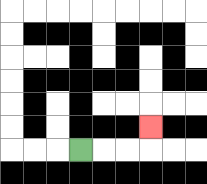{'start': '[3, 6]', 'end': '[6, 5]', 'path_directions': 'R,R,R,U', 'path_coordinates': '[[3, 6], [4, 6], [5, 6], [6, 6], [6, 5]]'}